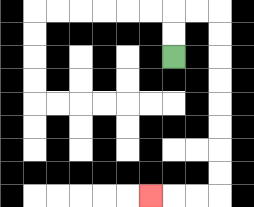{'start': '[7, 2]', 'end': '[6, 8]', 'path_directions': 'U,U,R,R,D,D,D,D,D,D,D,D,L,L,L', 'path_coordinates': '[[7, 2], [7, 1], [7, 0], [8, 0], [9, 0], [9, 1], [9, 2], [9, 3], [9, 4], [9, 5], [9, 6], [9, 7], [9, 8], [8, 8], [7, 8], [6, 8]]'}